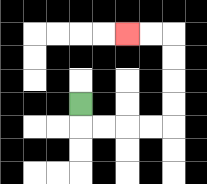{'start': '[3, 4]', 'end': '[5, 1]', 'path_directions': 'D,R,R,R,R,U,U,U,U,L,L', 'path_coordinates': '[[3, 4], [3, 5], [4, 5], [5, 5], [6, 5], [7, 5], [7, 4], [7, 3], [7, 2], [7, 1], [6, 1], [5, 1]]'}